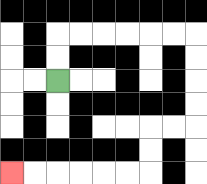{'start': '[2, 3]', 'end': '[0, 7]', 'path_directions': 'U,U,R,R,R,R,R,R,D,D,D,D,L,L,D,D,L,L,L,L,L,L', 'path_coordinates': '[[2, 3], [2, 2], [2, 1], [3, 1], [4, 1], [5, 1], [6, 1], [7, 1], [8, 1], [8, 2], [8, 3], [8, 4], [8, 5], [7, 5], [6, 5], [6, 6], [6, 7], [5, 7], [4, 7], [3, 7], [2, 7], [1, 7], [0, 7]]'}